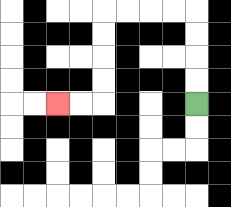{'start': '[8, 4]', 'end': '[2, 4]', 'path_directions': 'U,U,U,U,L,L,L,L,D,D,D,D,L,L', 'path_coordinates': '[[8, 4], [8, 3], [8, 2], [8, 1], [8, 0], [7, 0], [6, 0], [5, 0], [4, 0], [4, 1], [4, 2], [4, 3], [4, 4], [3, 4], [2, 4]]'}